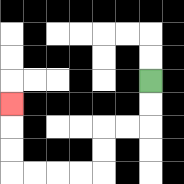{'start': '[6, 3]', 'end': '[0, 4]', 'path_directions': 'D,D,L,L,D,D,L,L,L,L,U,U,U', 'path_coordinates': '[[6, 3], [6, 4], [6, 5], [5, 5], [4, 5], [4, 6], [4, 7], [3, 7], [2, 7], [1, 7], [0, 7], [0, 6], [0, 5], [0, 4]]'}